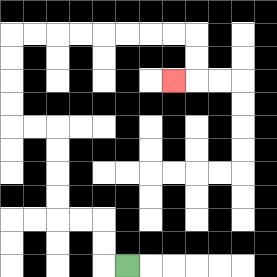{'start': '[5, 11]', 'end': '[7, 3]', 'path_directions': 'L,U,U,L,L,U,U,U,U,L,L,U,U,U,U,R,R,R,R,R,R,R,R,D,D,L', 'path_coordinates': '[[5, 11], [4, 11], [4, 10], [4, 9], [3, 9], [2, 9], [2, 8], [2, 7], [2, 6], [2, 5], [1, 5], [0, 5], [0, 4], [0, 3], [0, 2], [0, 1], [1, 1], [2, 1], [3, 1], [4, 1], [5, 1], [6, 1], [7, 1], [8, 1], [8, 2], [8, 3], [7, 3]]'}